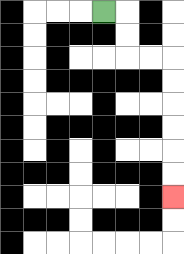{'start': '[4, 0]', 'end': '[7, 8]', 'path_directions': 'R,D,D,R,R,D,D,D,D,D,D', 'path_coordinates': '[[4, 0], [5, 0], [5, 1], [5, 2], [6, 2], [7, 2], [7, 3], [7, 4], [7, 5], [7, 6], [7, 7], [7, 8]]'}